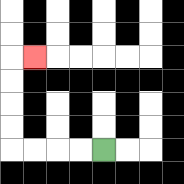{'start': '[4, 6]', 'end': '[1, 2]', 'path_directions': 'L,L,L,L,U,U,U,U,R', 'path_coordinates': '[[4, 6], [3, 6], [2, 6], [1, 6], [0, 6], [0, 5], [0, 4], [0, 3], [0, 2], [1, 2]]'}